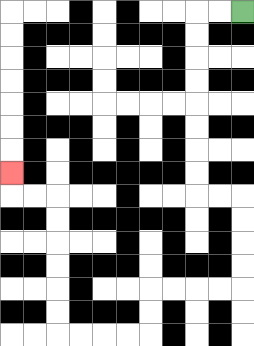{'start': '[10, 0]', 'end': '[0, 7]', 'path_directions': 'L,L,D,D,D,D,D,D,D,D,R,R,D,D,D,D,L,L,L,L,D,D,L,L,L,L,U,U,U,U,U,U,L,L,U', 'path_coordinates': '[[10, 0], [9, 0], [8, 0], [8, 1], [8, 2], [8, 3], [8, 4], [8, 5], [8, 6], [8, 7], [8, 8], [9, 8], [10, 8], [10, 9], [10, 10], [10, 11], [10, 12], [9, 12], [8, 12], [7, 12], [6, 12], [6, 13], [6, 14], [5, 14], [4, 14], [3, 14], [2, 14], [2, 13], [2, 12], [2, 11], [2, 10], [2, 9], [2, 8], [1, 8], [0, 8], [0, 7]]'}